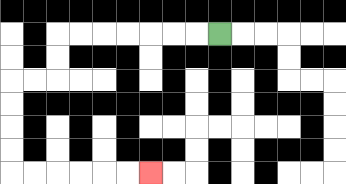{'start': '[9, 1]', 'end': '[6, 7]', 'path_directions': 'L,L,L,L,L,L,L,D,D,L,L,D,D,D,D,R,R,R,R,R,R', 'path_coordinates': '[[9, 1], [8, 1], [7, 1], [6, 1], [5, 1], [4, 1], [3, 1], [2, 1], [2, 2], [2, 3], [1, 3], [0, 3], [0, 4], [0, 5], [0, 6], [0, 7], [1, 7], [2, 7], [3, 7], [4, 7], [5, 7], [6, 7]]'}